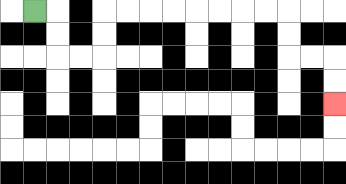{'start': '[1, 0]', 'end': '[14, 4]', 'path_directions': 'R,D,D,R,R,U,U,R,R,R,R,R,R,R,R,D,D,R,R,D,D', 'path_coordinates': '[[1, 0], [2, 0], [2, 1], [2, 2], [3, 2], [4, 2], [4, 1], [4, 0], [5, 0], [6, 0], [7, 0], [8, 0], [9, 0], [10, 0], [11, 0], [12, 0], [12, 1], [12, 2], [13, 2], [14, 2], [14, 3], [14, 4]]'}